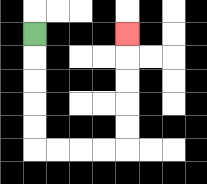{'start': '[1, 1]', 'end': '[5, 1]', 'path_directions': 'D,D,D,D,D,R,R,R,R,U,U,U,U,U', 'path_coordinates': '[[1, 1], [1, 2], [1, 3], [1, 4], [1, 5], [1, 6], [2, 6], [3, 6], [4, 6], [5, 6], [5, 5], [5, 4], [5, 3], [5, 2], [5, 1]]'}